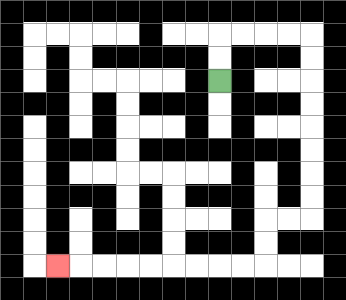{'start': '[9, 3]', 'end': '[2, 11]', 'path_directions': 'U,U,R,R,R,R,D,D,D,D,D,D,D,D,L,L,D,D,L,L,L,L,L,L,L,L,L', 'path_coordinates': '[[9, 3], [9, 2], [9, 1], [10, 1], [11, 1], [12, 1], [13, 1], [13, 2], [13, 3], [13, 4], [13, 5], [13, 6], [13, 7], [13, 8], [13, 9], [12, 9], [11, 9], [11, 10], [11, 11], [10, 11], [9, 11], [8, 11], [7, 11], [6, 11], [5, 11], [4, 11], [3, 11], [2, 11]]'}